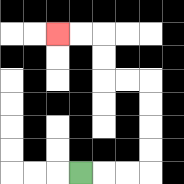{'start': '[3, 7]', 'end': '[2, 1]', 'path_directions': 'R,R,R,U,U,U,U,L,L,U,U,L,L', 'path_coordinates': '[[3, 7], [4, 7], [5, 7], [6, 7], [6, 6], [6, 5], [6, 4], [6, 3], [5, 3], [4, 3], [4, 2], [4, 1], [3, 1], [2, 1]]'}